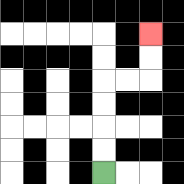{'start': '[4, 7]', 'end': '[6, 1]', 'path_directions': 'U,U,U,U,R,R,U,U', 'path_coordinates': '[[4, 7], [4, 6], [4, 5], [4, 4], [4, 3], [5, 3], [6, 3], [6, 2], [6, 1]]'}